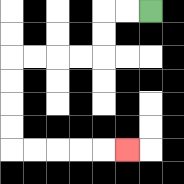{'start': '[6, 0]', 'end': '[5, 6]', 'path_directions': 'L,L,D,D,L,L,L,L,D,D,D,D,R,R,R,R,R', 'path_coordinates': '[[6, 0], [5, 0], [4, 0], [4, 1], [4, 2], [3, 2], [2, 2], [1, 2], [0, 2], [0, 3], [0, 4], [0, 5], [0, 6], [1, 6], [2, 6], [3, 6], [4, 6], [5, 6]]'}